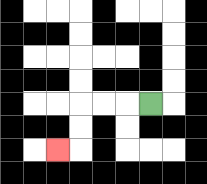{'start': '[6, 4]', 'end': '[2, 6]', 'path_directions': 'L,L,L,D,D,L', 'path_coordinates': '[[6, 4], [5, 4], [4, 4], [3, 4], [3, 5], [3, 6], [2, 6]]'}